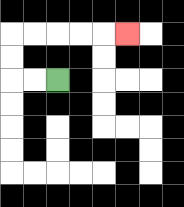{'start': '[2, 3]', 'end': '[5, 1]', 'path_directions': 'L,L,U,U,R,R,R,R,R', 'path_coordinates': '[[2, 3], [1, 3], [0, 3], [0, 2], [0, 1], [1, 1], [2, 1], [3, 1], [4, 1], [5, 1]]'}